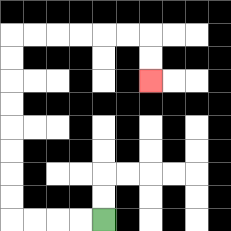{'start': '[4, 9]', 'end': '[6, 3]', 'path_directions': 'L,L,L,L,U,U,U,U,U,U,U,U,R,R,R,R,R,R,D,D', 'path_coordinates': '[[4, 9], [3, 9], [2, 9], [1, 9], [0, 9], [0, 8], [0, 7], [0, 6], [0, 5], [0, 4], [0, 3], [0, 2], [0, 1], [1, 1], [2, 1], [3, 1], [4, 1], [5, 1], [6, 1], [6, 2], [6, 3]]'}